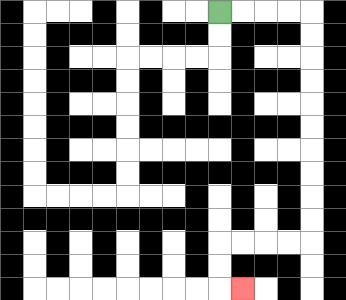{'start': '[9, 0]', 'end': '[10, 12]', 'path_directions': 'R,R,R,R,D,D,D,D,D,D,D,D,D,D,L,L,L,L,D,D,R', 'path_coordinates': '[[9, 0], [10, 0], [11, 0], [12, 0], [13, 0], [13, 1], [13, 2], [13, 3], [13, 4], [13, 5], [13, 6], [13, 7], [13, 8], [13, 9], [13, 10], [12, 10], [11, 10], [10, 10], [9, 10], [9, 11], [9, 12], [10, 12]]'}